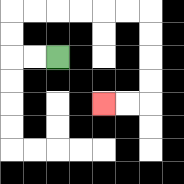{'start': '[2, 2]', 'end': '[4, 4]', 'path_directions': 'L,L,U,U,R,R,R,R,R,R,D,D,D,D,L,L', 'path_coordinates': '[[2, 2], [1, 2], [0, 2], [0, 1], [0, 0], [1, 0], [2, 0], [3, 0], [4, 0], [5, 0], [6, 0], [6, 1], [6, 2], [6, 3], [6, 4], [5, 4], [4, 4]]'}